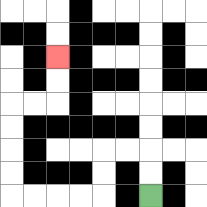{'start': '[6, 8]', 'end': '[2, 2]', 'path_directions': 'U,U,L,L,D,D,L,L,L,L,U,U,U,U,R,R,U,U', 'path_coordinates': '[[6, 8], [6, 7], [6, 6], [5, 6], [4, 6], [4, 7], [4, 8], [3, 8], [2, 8], [1, 8], [0, 8], [0, 7], [0, 6], [0, 5], [0, 4], [1, 4], [2, 4], [2, 3], [2, 2]]'}